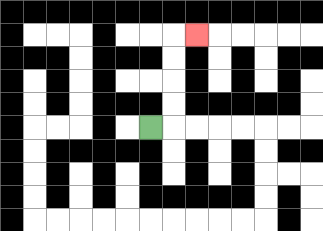{'start': '[6, 5]', 'end': '[8, 1]', 'path_directions': 'R,U,U,U,U,R', 'path_coordinates': '[[6, 5], [7, 5], [7, 4], [7, 3], [7, 2], [7, 1], [8, 1]]'}